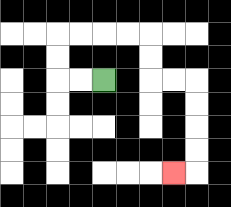{'start': '[4, 3]', 'end': '[7, 7]', 'path_directions': 'L,L,U,U,R,R,R,R,D,D,R,R,D,D,D,D,L', 'path_coordinates': '[[4, 3], [3, 3], [2, 3], [2, 2], [2, 1], [3, 1], [4, 1], [5, 1], [6, 1], [6, 2], [6, 3], [7, 3], [8, 3], [8, 4], [8, 5], [8, 6], [8, 7], [7, 7]]'}